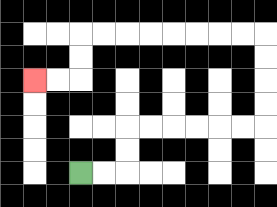{'start': '[3, 7]', 'end': '[1, 3]', 'path_directions': 'R,R,U,U,R,R,R,R,R,R,U,U,U,U,L,L,L,L,L,L,L,L,D,D,L,L', 'path_coordinates': '[[3, 7], [4, 7], [5, 7], [5, 6], [5, 5], [6, 5], [7, 5], [8, 5], [9, 5], [10, 5], [11, 5], [11, 4], [11, 3], [11, 2], [11, 1], [10, 1], [9, 1], [8, 1], [7, 1], [6, 1], [5, 1], [4, 1], [3, 1], [3, 2], [3, 3], [2, 3], [1, 3]]'}